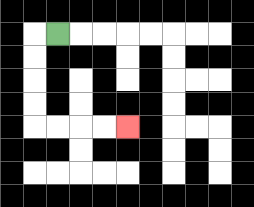{'start': '[2, 1]', 'end': '[5, 5]', 'path_directions': 'L,D,D,D,D,R,R,R,R', 'path_coordinates': '[[2, 1], [1, 1], [1, 2], [1, 3], [1, 4], [1, 5], [2, 5], [3, 5], [4, 5], [5, 5]]'}